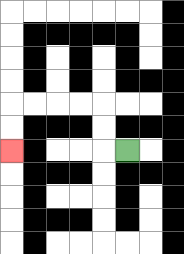{'start': '[5, 6]', 'end': '[0, 6]', 'path_directions': 'L,U,U,L,L,L,L,D,D', 'path_coordinates': '[[5, 6], [4, 6], [4, 5], [4, 4], [3, 4], [2, 4], [1, 4], [0, 4], [0, 5], [0, 6]]'}